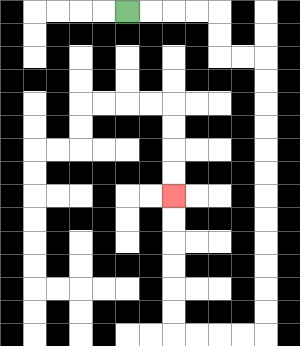{'start': '[5, 0]', 'end': '[7, 8]', 'path_directions': 'R,R,R,R,D,D,R,R,D,D,D,D,D,D,D,D,D,D,D,D,L,L,L,L,U,U,U,U,U,U', 'path_coordinates': '[[5, 0], [6, 0], [7, 0], [8, 0], [9, 0], [9, 1], [9, 2], [10, 2], [11, 2], [11, 3], [11, 4], [11, 5], [11, 6], [11, 7], [11, 8], [11, 9], [11, 10], [11, 11], [11, 12], [11, 13], [11, 14], [10, 14], [9, 14], [8, 14], [7, 14], [7, 13], [7, 12], [7, 11], [7, 10], [7, 9], [7, 8]]'}